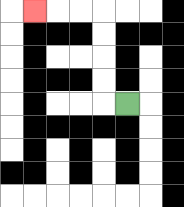{'start': '[5, 4]', 'end': '[1, 0]', 'path_directions': 'L,U,U,U,U,L,L,L', 'path_coordinates': '[[5, 4], [4, 4], [4, 3], [4, 2], [4, 1], [4, 0], [3, 0], [2, 0], [1, 0]]'}